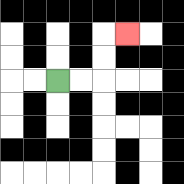{'start': '[2, 3]', 'end': '[5, 1]', 'path_directions': 'R,R,U,U,R', 'path_coordinates': '[[2, 3], [3, 3], [4, 3], [4, 2], [4, 1], [5, 1]]'}